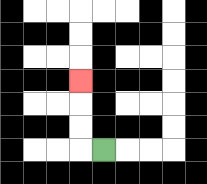{'start': '[4, 6]', 'end': '[3, 3]', 'path_directions': 'L,U,U,U', 'path_coordinates': '[[4, 6], [3, 6], [3, 5], [3, 4], [3, 3]]'}